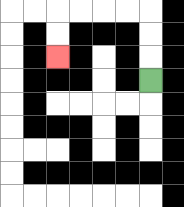{'start': '[6, 3]', 'end': '[2, 2]', 'path_directions': 'U,U,U,L,L,L,L,D,D', 'path_coordinates': '[[6, 3], [6, 2], [6, 1], [6, 0], [5, 0], [4, 0], [3, 0], [2, 0], [2, 1], [2, 2]]'}